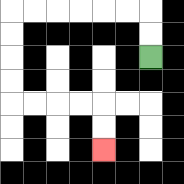{'start': '[6, 2]', 'end': '[4, 6]', 'path_directions': 'U,U,L,L,L,L,L,L,D,D,D,D,R,R,R,R,D,D', 'path_coordinates': '[[6, 2], [6, 1], [6, 0], [5, 0], [4, 0], [3, 0], [2, 0], [1, 0], [0, 0], [0, 1], [0, 2], [0, 3], [0, 4], [1, 4], [2, 4], [3, 4], [4, 4], [4, 5], [4, 6]]'}